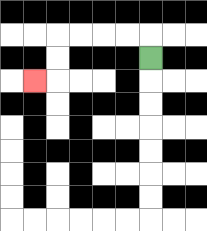{'start': '[6, 2]', 'end': '[1, 3]', 'path_directions': 'U,L,L,L,L,D,D,L', 'path_coordinates': '[[6, 2], [6, 1], [5, 1], [4, 1], [3, 1], [2, 1], [2, 2], [2, 3], [1, 3]]'}